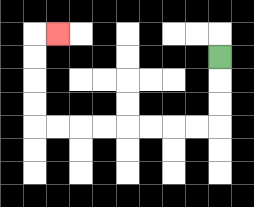{'start': '[9, 2]', 'end': '[2, 1]', 'path_directions': 'D,D,D,L,L,L,L,L,L,L,L,U,U,U,U,R', 'path_coordinates': '[[9, 2], [9, 3], [9, 4], [9, 5], [8, 5], [7, 5], [6, 5], [5, 5], [4, 5], [3, 5], [2, 5], [1, 5], [1, 4], [1, 3], [1, 2], [1, 1], [2, 1]]'}